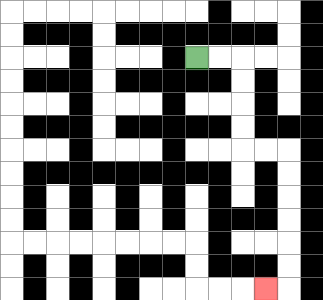{'start': '[8, 2]', 'end': '[11, 12]', 'path_directions': 'R,R,D,D,D,D,R,R,D,D,D,D,D,D,L', 'path_coordinates': '[[8, 2], [9, 2], [10, 2], [10, 3], [10, 4], [10, 5], [10, 6], [11, 6], [12, 6], [12, 7], [12, 8], [12, 9], [12, 10], [12, 11], [12, 12], [11, 12]]'}